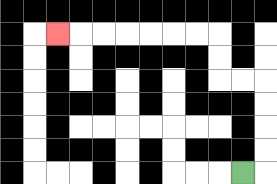{'start': '[10, 7]', 'end': '[2, 1]', 'path_directions': 'R,U,U,U,U,L,L,U,U,L,L,L,L,L,L,L', 'path_coordinates': '[[10, 7], [11, 7], [11, 6], [11, 5], [11, 4], [11, 3], [10, 3], [9, 3], [9, 2], [9, 1], [8, 1], [7, 1], [6, 1], [5, 1], [4, 1], [3, 1], [2, 1]]'}